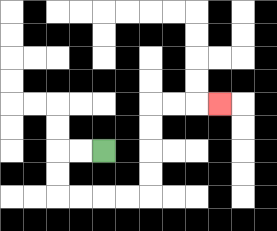{'start': '[4, 6]', 'end': '[9, 4]', 'path_directions': 'L,L,D,D,R,R,R,R,U,U,U,U,R,R,R', 'path_coordinates': '[[4, 6], [3, 6], [2, 6], [2, 7], [2, 8], [3, 8], [4, 8], [5, 8], [6, 8], [6, 7], [6, 6], [6, 5], [6, 4], [7, 4], [8, 4], [9, 4]]'}